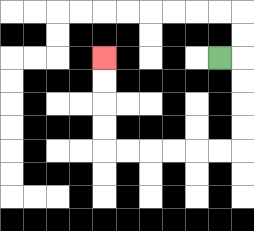{'start': '[9, 2]', 'end': '[4, 2]', 'path_directions': 'R,D,D,D,D,L,L,L,L,L,L,U,U,U,U', 'path_coordinates': '[[9, 2], [10, 2], [10, 3], [10, 4], [10, 5], [10, 6], [9, 6], [8, 6], [7, 6], [6, 6], [5, 6], [4, 6], [4, 5], [4, 4], [4, 3], [4, 2]]'}